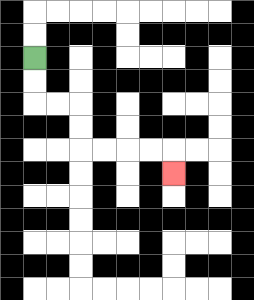{'start': '[1, 2]', 'end': '[7, 7]', 'path_directions': 'D,D,R,R,D,D,R,R,R,R,D', 'path_coordinates': '[[1, 2], [1, 3], [1, 4], [2, 4], [3, 4], [3, 5], [3, 6], [4, 6], [5, 6], [6, 6], [7, 6], [7, 7]]'}